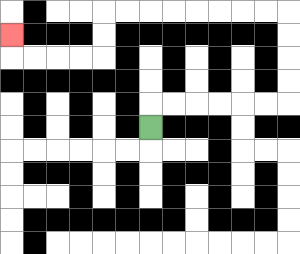{'start': '[6, 5]', 'end': '[0, 1]', 'path_directions': 'U,R,R,R,R,R,R,U,U,U,U,L,L,L,L,L,L,L,L,D,D,L,L,L,L,U', 'path_coordinates': '[[6, 5], [6, 4], [7, 4], [8, 4], [9, 4], [10, 4], [11, 4], [12, 4], [12, 3], [12, 2], [12, 1], [12, 0], [11, 0], [10, 0], [9, 0], [8, 0], [7, 0], [6, 0], [5, 0], [4, 0], [4, 1], [4, 2], [3, 2], [2, 2], [1, 2], [0, 2], [0, 1]]'}